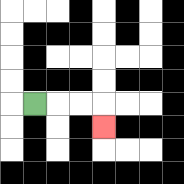{'start': '[1, 4]', 'end': '[4, 5]', 'path_directions': 'R,R,R,D', 'path_coordinates': '[[1, 4], [2, 4], [3, 4], [4, 4], [4, 5]]'}